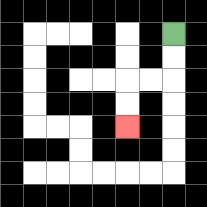{'start': '[7, 1]', 'end': '[5, 5]', 'path_directions': 'D,D,L,L,D,D', 'path_coordinates': '[[7, 1], [7, 2], [7, 3], [6, 3], [5, 3], [5, 4], [5, 5]]'}